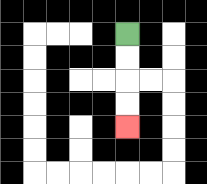{'start': '[5, 1]', 'end': '[5, 5]', 'path_directions': 'D,D,D,D', 'path_coordinates': '[[5, 1], [5, 2], [5, 3], [5, 4], [5, 5]]'}